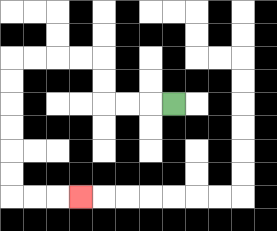{'start': '[7, 4]', 'end': '[3, 8]', 'path_directions': 'L,L,L,U,U,L,L,L,L,D,D,D,D,D,D,R,R,R', 'path_coordinates': '[[7, 4], [6, 4], [5, 4], [4, 4], [4, 3], [4, 2], [3, 2], [2, 2], [1, 2], [0, 2], [0, 3], [0, 4], [0, 5], [0, 6], [0, 7], [0, 8], [1, 8], [2, 8], [3, 8]]'}